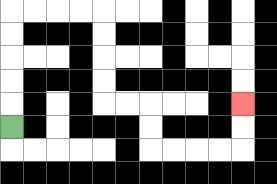{'start': '[0, 5]', 'end': '[10, 4]', 'path_directions': 'U,U,U,U,U,R,R,R,R,D,D,D,D,R,R,D,D,R,R,R,R,U,U', 'path_coordinates': '[[0, 5], [0, 4], [0, 3], [0, 2], [0, 1], [0, 0], [1, 0], [2, 0], [3, 0], [4, 0], [4, 1], [4, 2], [4, 3], [4, 4], [5, 4], [6, 4], [6, 5], [6, 6], [7, 6], [8, 6], [9, 6], [10, 6], [10, 5], [10, 4]]'}